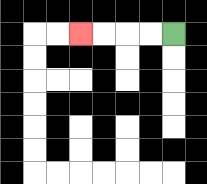{'start': '[7, 1]', 'end': '[3, 1]', 'path_directions': 'L,L,L,L', 'path_coordinates': '[[7, 1], [6, 1], [5, 1], [4, 1], [3, 1]]'}